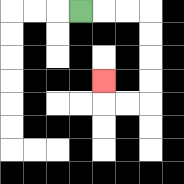{'start': '[3, 0]', 'end': '[4, 3]', 'path_directions': 'R,R,R,D,D,D,D,L,L,U', 'path_coordinates': '[[3, 0], [4, 0], [5, 0], [6, 0], [6, 1], [6, 2], [6, 3], [6, 4], [5, 4], [4, 4], [4, 3]]'}